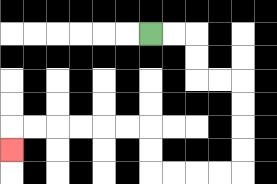{'start': '[6, 1]', 'end': '[0, 6]', 'path_directions': 'R,R,D,D,R,R,D,D,D,D,L,L,L,L,U,U,L,L,L,L,L,L,D', 'path_coordinates': '[[6, 1], [7, 1], [8, 1], [8, 2], [8, 3], [9, 3], [10, 3], [10, 4], [10, 5], [10, 6], [10, 7], [9, 7], [8, 7], [7, 7], [6, 7], [6, 6], [6, 5], [5, 5], [4, 5], [3, 5], [2, 5], [1, 5], [0, 5], [0, 6]]'}